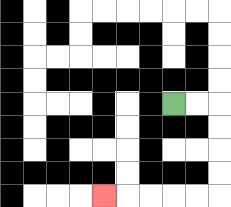{'start': '[7, 4]', 'end': '[4, 8]', 'path_directions': 'R,R,D,D,D,D,L,L,L,L,L', 'path_coordinates': '[[7, 4], [8, 4], [9, 4], [9, 5], [9, 6], [9, 7], [9, 8], [8, 8], [7, 8], [6, 8], [5, 8], [4, 8]]'}